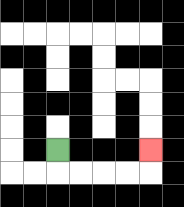{'start': '[2, 6]', 'end': '[6, 6]', 'path_directions': 'D,R,R,R,R,U', 'path_coordinates': '[[2, 6], [2, 7], [3, 7], [4, 7], [5, 7], [6, 7], [6, 6]]'}